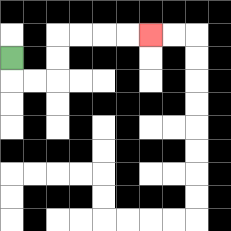{'start': '[0, 2]', 'end': '[6, 1]', 'path_directions': 'D,R,R,U,U,R,R,R,R', 'path_coordinates': '[[0, 2], [0, 3], [1, 3], [2, 3], [2, 2], [2, 1], [3, 1], [4, 1], [5, 1], [6, 1]]'}